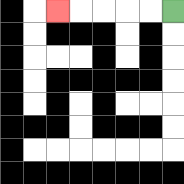{'start': '[7, 0]', 'end': '[2, 0]', 'path_directions': 'L,L,L,L,L', 'path_coordinates': '[[7, 0], [6, 0], [5, 0], [4, 0], [3, 0], [2, 0]]'}